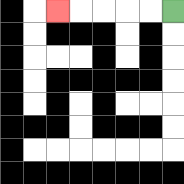{'start': '[7, 0]', 'end': '[2, 0]', 'path_directions': 'L,L,L,L,L', 'path_coordinates': '[[7, 0], [6, 0], [5, 0], [4, 0], [3, 0], [2, 0]]'}